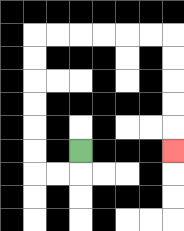{'start': '[3, 6]', 'end': '[7, 6]', 'path_directions': 'D,L,L,U,U,U,U,U,U,R,R,R,R,R,R,D,D,D,D,D', 'path_coordinates': '[[3, 6], [3, 7], [2, 7], [1, 7], [1, 6], [1, 5], [1, 4], [1, 3], [1, 2], [1, 1], [2, 1], [3, 1], [4, 1], [5, 1], [6, 1], [7, 1], [7, 2], [7, 3], [7, 4], [7, 5], [7, 6]]'}